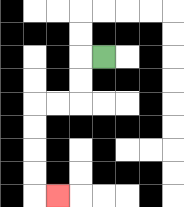{'start': '[4, 2]', 'end': '[2, 8]', 'path_directions': 'L,D,D,L,L,D,D,D,D,R', 'path_coordinates': '[[4, 2], [3, 2], [3, 3], [3, 4], [2, 4], [1, 4], [1, 5], [1, 6], [1, 7], [1, 8], [2, 8]]'}